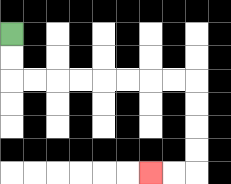{'start': '[0, 1]', 'end': '[6, 7]', 'path_directions': 'D,D,R,R,R,R,R,R,R,R,D,D,D,D,L,L', 'path_coordinates': '[[0, 1], [0, 2], [0, 3], [1, 3], [2, 3], [3, 3], [4, 3], [5, 3], [6, 3], [7, 3], [8, 3], [8, 4], [8, 5], [8, 6], [8, 7], [7, 7], [6, 7]]'}